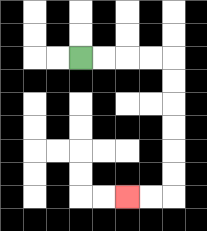{'start': '[3, 2]', 'end': '[5, 8]', 'path_directions': 'R,R,R,R,D,D,D,D,D,D,L,L', 'path_coordinates': '[[3, 2], [4, 2], [5, 2], [6, 2], [7, 2], [7, 3], [7, 4], [7, 5], [7, 6], [7, 7], [7, 8], [6, 8], [5, 8]]'}